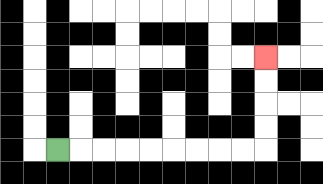{'start': '[2, 6]', 'end': '[11, 2]', 'path_directions': 'R,R,R,R,R,R,R,R,R,U,U,U,U', 'path_coordinates': '[[2, 6], [3, 6], [4, 6], [5, 6], [6, 6], [7, 6], [8, 6], [9, 6], [10, 6], [11, 6], [11, 5], [11, 4], [11, 3], [11, 2]]'}